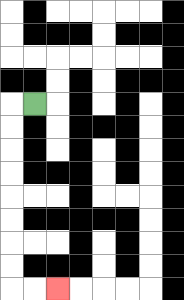{'start': '[1, 4]', 'end': '[2, 12]', 'path_directions': 'L,D,D,D,D,D,D,D,D,R,R', 'path_coordinates': '[[1, 4], [0, 4], [0, 5], [0, 6], [0, 7], [0, 8], [0, 9], [0, 10], [0, 11], [0, 12], [1, 12], [2, 12]]'}